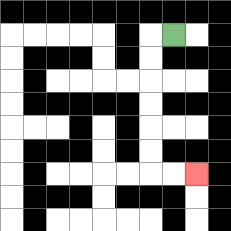{'start': '[7, 1]', 'end': '[8, 7]', 'path_directions': 'L,D,D,D,D,D,D,R,R', 'path_coordinates': '[[7, 1], [6, 1], [6, 2], [6, 3], [6, 4], [6, 5], [6, 6], [6, 7], [7, 7], [8, 7]]'}